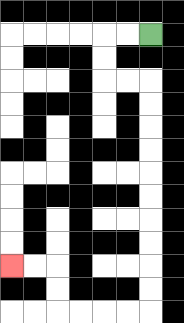{'start': '[6, 1]', 'end': '[0, 11]', 'path_directions': 'L,L,D,D,R,R,D,D,D,D,D,D,D,D,D,D,L,L,L,L,U,U,L,L', 'path_coordinates': '[[6, 1], [5, 1], [4, 1], [4, 2], [4, 3], [5, 3], [6, 3], [6, 4], [6, 5], [6, 6], [6, 7], [6, 8], [6, 9], [6, 10], [6, 11], [6, 12], [6, 13], [5, 13], [4, 13], [3, 13], [2, 13], [2, 12], [2, 11], [1, 11], [0, 11]]'}